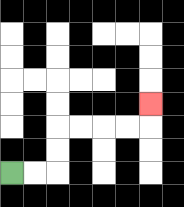{'start': '[0, 7]', 'end': '[6, 4]', 'path_directions': 'R,R,U,U,R,R,R,R,U', 'path_coordinates': '[[0, 7], [1, 7], [2, 7], [2, 6], [2, 5], [3, 5], [4, 5], [5, 5], [6, 5], [6, 4]]'}